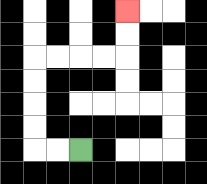{'start': '[3, 6]', 'end': '[5, 0]', 'path_directions': 'L,L,U,U,U,U,R,R,R,R,U,U', 'path_coordinates': '[[3, 6], [2, 6], [1, 6], [1, 5], [1, 4], [1, 3], [1, 2], [2, 2], [3, 2], [4, 2], [5, 2], [5, 1], [5, 0]]'}